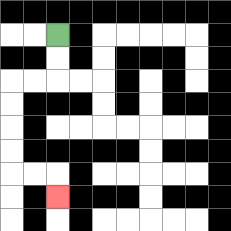{'start': '[2, 1]', 'end': '[2, 8]', 'path_directions': 'D,D,L,L,D,D,D,D,R,R,D', 'path_coordinates': '[[2, 1], [2, 2], [2, 3], [1, 3], [0, 3], [0, 4], [0, 5], [0, 6], [0, 7], [1, 7], [2, 7], [2, 8]]'}